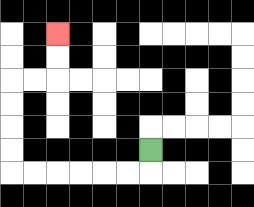{'start': '[6, 6]', 'end': '[2, 1]', 'path_directions': 'D,L,L,L,L,L,L,U,U,U,U,R,R,U,U', 'path_coordinates': '[[6, 6], [6, 7], [5, 7], [4, 7], [3, 7], [2, 7], [1, 7], [0, 7], [0, 6], [0, 5], [0, 4], [0, 3], [1, 3], [2, 3], [2, 2], [2, 1]]'}